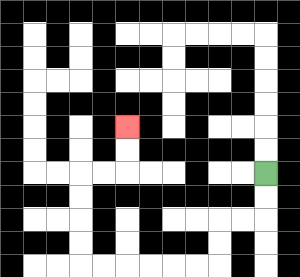{'start': '[11, 7]', 'end': '[5, 5]', 'path_directions': 'D,D,L,L,D,D,L,L,L,L,L,L,U,U,U,U,R,R,U,U', 'path_coordinates': '[[11, 7], [11, 8], [11, 9], [10, 9], [9, 9], [9, 10], [9, 11], [8, 11], [7, 11], [6, 11], [5, 11], [4, 11], [3, 11], [3, 10], [3, 9], [3, 8], [3, 7], [4, 7], [5, 7], [5, 6], [5, 5]]'}